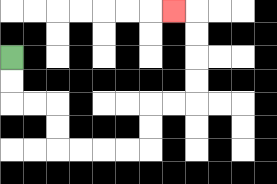{'start': '[0, 2]', 'end': '[7, 0]', 'path_directions': 'D,D,R,R,D,D,R,R,R,R,U,U,R,R,U,U,U,U,L', 'path_coordinates': '[[0, 2], [0, 3], [0, 4], [1, 4], [2, 4], [2, 5], [2, 6], [3, 6], [4, 6], [5, 6], [6, 6], [6, 5], [6, 4], [7, 4], [8, 4], [8, 3], [8, 2], [8, 1], [8, 0], [7, 0]]'}